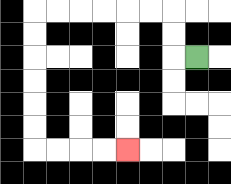{'start': '[8, 2]', 'end': '[5, 6]', 'path_directions': 'L,U,U,L,L,L,L,L,L,D,D,D,D,D,D,R,R,R,R', 'path_coordinates': '[[8, 2], [7, 2], [7, 1], [7, 0], [6, 0], [5, 0], [4, 0], [3, 0], [2, 0], [1, 0], [1, 1], [1, 2], [1, 3], [1, 4], [1, 5], [1, 6], [2, 6], [3, 6], [4, 6], [5, 6]]'}